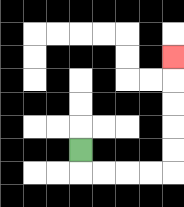{'start': '[3, 6]', 'end': '[7, 2]', 'path_directions': 'D,R,R,R,R,U,U,U,U,U', 'path_coordinates': '[[3, 6], [3, 7], [4, 7], [5, 7], [6, 7], [7, 7], [7, 6], [7, 5], [7, 4], [7, 3], [7, 2]]'}